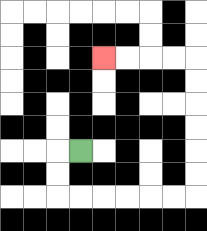{'start': '[3, 6]', 'end': '[4, 2]', 'path_directions': 'L,D,D,R,R,R,R,R,R,U,U,U,U,U,U,L,L,L,L', 'path_coordinates': '[[3, 6], [2, 6], [2, 7], [2, 8], [3, 8], [4, 8], [5, 8], [6, 8], [7, 8], [8, 8], [8, 7], [8, 6], [8, 5], [8, 4], [8, 3], [8, 2], [7, 2], [6, 2], [5, 2], [4, 2]]'}